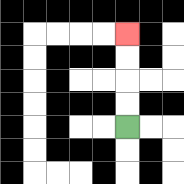{'start': '[5, 5]', 'end': '[5, 1]', 'path_directions': 'U,U,U,U', 'path_coordinates': '[[5, 5], [5, 4], [5, 3], [5, 2], [5, 1]]'}